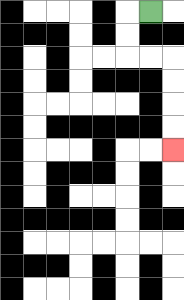{'start': '[6, 0]', 'end': '[7, 6]', 'path_directions': 'L,D,D,R,R,D,D,D,D', 'path_coordinates': '[[6, 0], [5, 0], [5, 1], [5, 2], [6, 2], [7, 2], [7, 3], [7, 4], [7, 5], [7, 6]]'}